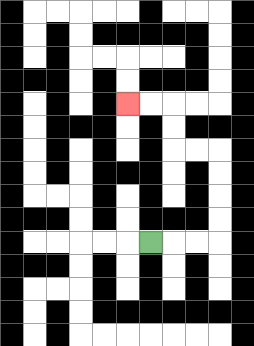{'start': '[6, 10]', 'end': '[5, 4]', 'path_directions': 'R,R,R,U,U,U,U,L,L,U,U,L,L', 'path_coordinates': '[[6, 10], [7, 10], [8, 10], [9, 10], [9, 9], [9, 8], [9, 7], [9, 6], [8, 6], [7, 6], [7, 5], [7, 4], [6, 4], [5, 4]]'}